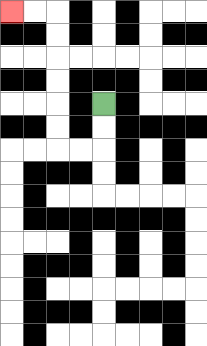{'start': '[4, 4]', 'end': '[0, 0]', 'path_directions': 'D,D,L,L,U,U,U,U,U,U,L,L', 'path_coordinates': '[[4, 4], [4, 5], [4, 6], [3, 6], [2, 6], [2, 5], [2, 4], [2, 3], [2, 2], [2, 1], [2, 0], [1, 0], [0, 0]]'}